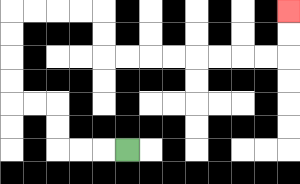{'start': '[5, 6]', 'end': '[12, 0]', 'path_directions': 'L,L,L,U,U,L,L,U,U,U,U,R,R,R,R,D,D,R,R,R,R,R,R,R,R,U,U', 'path_coordinates': '[[5, 6], [4, 6], [3, 6], [2, 6], [2, 5], [2, 4], [1, 4], [0, 4], [0, 3], [0, 2], [0, 1], [0, 0], [1, 0], [2, 0], [3, 0], [4, 0], [4, 1], [4, 2], [5, 2], [6, 2], [7, 2], [8, 2], [9, 2], [10, 2], [11, 2], [12, 2], [12, 1], [12, 0]]'}